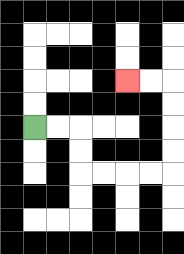{'start': '[1, 5]', 'end': '[5, 3]', 'path_directions': 'R,R,D,D,R,R,R,R,U,U,U,U,L,L', 'path_coordinates': '[[1, 5], [2, 5], [3, 5], [3, 6], [3, 7], [4, 7], [5, 7], [6, 7], [7, 7], [7, 6], [7, 5], [7, 4], [7, 3], [6, 3], [5, 3]]'}